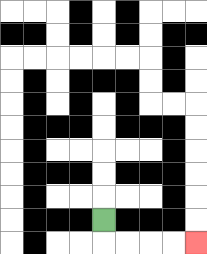{'start': '[4, 9]', 'end': '[8, 10]', 'path_directions': 'D,R,R,R,R', 'path_coordinates': '[[4, 9], [4, 10], [5, 10], [6, 10], [7, 10], [8, 10]]'}